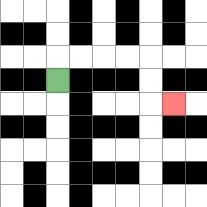{'start': '[2, 3]', 'end': '[7, 4]', 'path_directions': 'U,R,R,R,R,D,D,R', 'path_coordinates': '[[2, 3], [2, 2], [3, 2], [4, 2], [5, 2], [6, 2], [6, 3], [6, 4], [7, 4]]'}